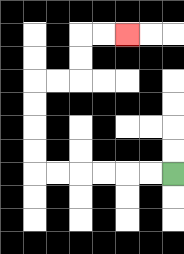{'start': '[7, 7]', 'end': '[5, 1]', 'path_directions': 'L,L,L,L,L,L,U,U,U,U,R,R,U,U,R,R', 'path_coordinates': '[[7, 7], [6, 7], [5, 7], [4, 7], [3, 7], [2, 7], [1, 7], [1, 6], [1, 5], [1, 4], [1, 3], [2, 3], [3, 3], [3, 2], [3, 1], [4, 1], [5, 1]]'}